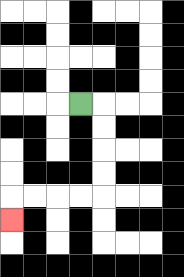{'start': '[3, 4]', 'end': '[0, 9]', 'path_directions': 'R,D,D,D,D,L,L,L,L,D', 'path_coordinates': '[[3, 4], [4, 4], [4, 5], [4, 6], [4, 7], [4, 8], [3, 8], [2, 8], [1, 8], [0, 8], [0, 9]]'}